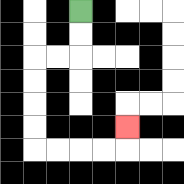{'start': '[3, 0]', 'end': '[5, 5]', 'path_directions': 'D,D,L,L,D,D,D,D,R,R,R,R,U', 'path_coordinates': '[[3, 0], [3, 1], [3, 2], [2, 2], [1, 2], [1, 3], [1, 4], [1, 5], [1, 6], [2, 6], [3, 6], [4, 6], [5, 6], [5, 5]]'}